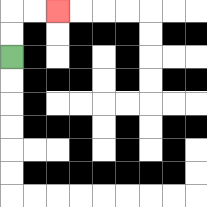{'start': '[0, 2]', 'end': '[2, 0]', 'path_directions': 'U,U,R,R', 'path_coordinates': '[[0, 2], [0, 1], [0, 0], [1, 0], [2, 0]]'}